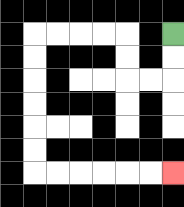{'start': '[7, 1]', 'end': '[7, 7]', 'path_directions': 'D,D,L,L,U,U,L,L,L,L,D,D,D,D,D,D,R,R,R,R,R,R', 'path_coordinates': '[[7, 1], [7, 2], [7, 3], [6, 3], [5, 3], [5, 2], [5, 1], [4, 1], [3, 1], [2, 1], [1, 1], [1, 2], [1, 3], [1, 4], [1, 5], [1, 6], [1, 7], [2, 7], [3, 7], [4, 7], [5, 7], [6, 7], [7, 7]]'}